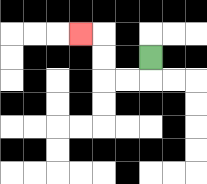{'start': '[6, 2]', 'end': '[3, 1]', 'path_directions': 'D,L,L,U,U,L', 'path_coordinates': '[[6, 2], [6, 3], [5, 3], [4, 3], [4, 2], [4, 1], [3, 1]]'}